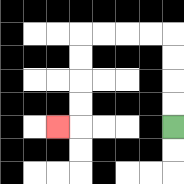{'start': '[7, 5]', 'end': '[2, 5]', 'path_directions': 'U,U,U,U,L,L,L,L,D,D,D,D,L', 'path_coordinates': '[[7, 5], [7, 4], [7, 3], [7, 2], [7, 1], [6, 1], [5, 1], [4, 1], [3, 1], [3, 2], [3, 3], [3, 4], [3, 5], [2, 5]]'}